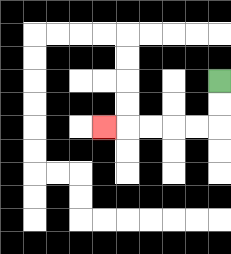{'start': '[9, 3]', 'end': '[4, 5]', 'path_directions': 'D,D,L,L,L,L,L', 'path_coordinates': '[[9, 3], [9, 4], [9, 5], [8, 5], [7, 5], [6, 5], [5, 5], [4, 5]]'}